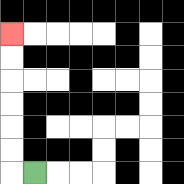{'start': '[1, 7]', 'end': '[0, 1]', 'path_directions': 'L,U,U,U,U,U,U', 'path_coordinates': '[[1, 7], [0, 7], [0, 6], [0, 5], [0, 4], [0, 3], [0, 2], [0, 1]]'}